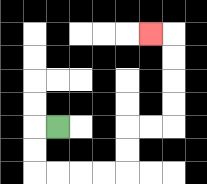{'start': '[2, 5]', 'end': '[6, 1]', 'path_directions': 'L,D,D,R,R,R,R,U,U,R,R,U,U,U,U,L', 'path_coordinates': '[[2, 5], [1, 5], [1, 6], [1, 7], [2, 7], [3, 7], [4, 7], [5, 7], [5, 6], [5, 5], [6, 5], [7, 5], [7, 4], [7, 3], [7, 2], [7, 1], [6, 1]]'}